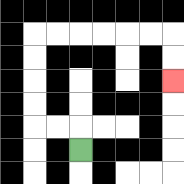{'start': '[3, 6]', 'end': '[7, 3]', 'path_directions': 'U,L,L,U,U,U,U,R,R,R,R,R,R,D,D', 'path_coordinates': '[[3, 6], [3, 5], [2, 5], [1, 5], [1, 4], [1, 3], [1, 2], [1, 1], [2, 1], [3, 1], [4, 1], [5, 1], [6, 1], [7, 1], [7, 2], [7, 3]]'}